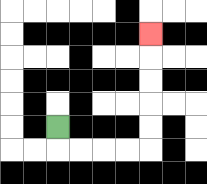{'start': '[2, 5]', 'end': '[6, 1]', 'path_directions': 'D,R,R,R,R,U,U,U,U,U', 'path_coordinates': '[[2, 5], [2, 6], [3, 6], [4, 6], [5, 6], [6, 6], [6, 5], [6, 4], [6, 3], [6, 2], [6, 1]]'}